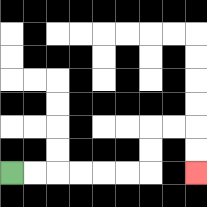{'start': '[0, 7]', 'end': '[8, 7]', 'path_directions': 'R,R,R,R,R,R,U,U,R,R,D,D', 'path_coordinates': '[[0, 7], [1, 7], [2, 7], [3, 7], [4, 7], [5, 7], [6, 7], [6, 6], [6, 5], [7, 5], [8, 5], [8, 6], [8, 7]]'}